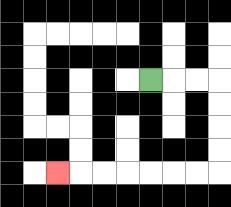{'start': '[6, 3]', 'end': '[2, 7]', 'path_directions': 'R,R,R,D,D,D,D,L,L,L,L,L,L,L', 'path_coordinates': '[[6, 3], [7, 3], [8, 3], [9, 3], [9, 4], [9, 5], [9, 6], [9, 7], [8, 7], [7, 7], [6, 7], [5, 7], [4, 7], [3, 7], [2, 7]]'}